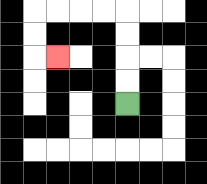{'start': '[5, 4]', 'end': '[2, 2]', 'path_directions': 'U,U,U,U,L,L,L,L,D,D,R', 'path_coordinates': '[[5, 4], [5, 3], [5, 2], [5, 1], [5, 0], [4, 0], [3, 0], [2, 0], [1, 0], [1, 1], [1, 2], [2, 2]]'}